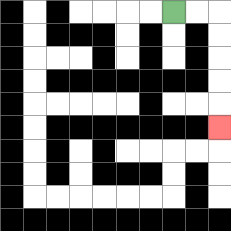{'start': '[7, 0]', 'end': '[9, 5]', 'path_directions': 'R,R,D,D,D,D,D', 'path_coordinates': '[[7, 0], [8, 0], [9, 0], [9, 1], [9, 2], [9, 3], [9, 4], [9, 5]]'}